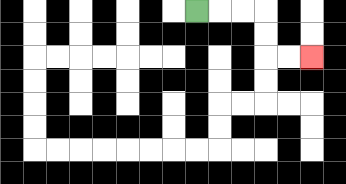{'start': '[8, 0]', 'end': '[13, 2]', 'path_directions': 'R,R,R,D,D,R,R', 'path_coordinates': '[[8, 0], [9, 0], [10, 0], [11, 0], [11, 1], [11, 2], [12, 2], [13, 2]]'}